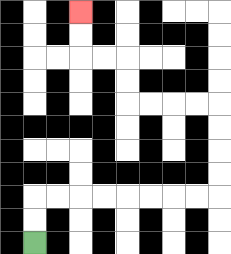{'start': '[1, 10]', 'end': '[3, 0]', 'path_directions': 'U,U,R,R,R,R,R,R,R,R,U,U,U,U,L,L,L,L,U,U,L,L,U,U', 'path_coordinates': '[[1, 10], [1, 9], [1, 8], [2, 8], [3, 8], [4, 8], [5, 8], [6, 8], [7, 8], [8, 8], [9, 8], [9, 7], [9, 6], [9, 5], [9, 4], [8, 4], [7, 4], [6, 4], [5, 4], [5, 3], [5, 2], [4, 2], [3, 2], [3, 1], [3, 0]]'}